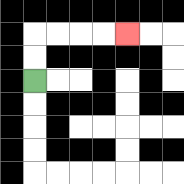{'start': '[1, 3]', 'end': '[5, 1]', 'path_directions': 'U,U,R,R,R,R', 'path_coordinates': '[[1, 3], [1, 2], [1, 1], [2, 1], [3, 1], [4, 1], [5, 1]]'}